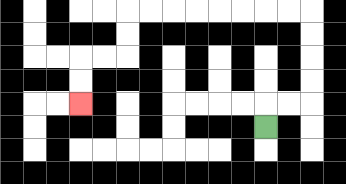{'start': '[11, 5]', 'end': '[3, 4]', 'path_directions': 'U,R,R,U,U,U,U,L,L,L,L,L,L,L,L,D,D,L,L,D,D', 'path_coordinates': '[[11, 5], [11, 4], [12, 4], [13, 4], [13, 3], [13, 2], [13, 1], [13, 0], [12, 0], [11, 0], [10, 0], [9, 0], [8, 0], [7, 0], [6, 0], [5, 0], [5, 1], [5, 2], [4, 2], [3, 2], [3, 3], [3, 4]]'}